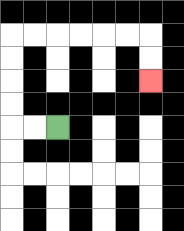{'start': '[2, 5]', 'end': '[6, 3]', 'path_directions': 'L,L,U,U,U,U,R,R,R,R,R,R,D,D', 'path_coordinates': '[[2, 5], [1, 5], [0, 5], [0, 4], [0, 3], [0, 2], [0, 1], [1, 1], [2, 1], [3, 1], [4, 1], [5, 1], [6, 1], [6, 2], [6, 3]]'}